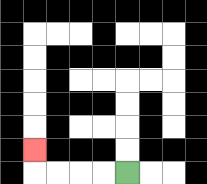{'start': '[5, 7]', 'end': '[1, 6]', 'path_directions': 'L,L,L,L,U', 'path_coordinates': '[[5, 7], [4, 7], [3, 7], [2, 7], [1, 7], [1, 6]]'}